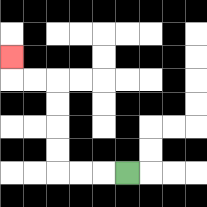{'start': '[5, 7]', 'end': '[0, 2]', 'path_directions': 'L,L,L,U,U,U,U,L,L,U', 'path_coordinates': '[[5, 7], [4, 7], [3, 7], [2, 7], [2, 6], [2, 5], [2, 4], [2, 3], [1, 3], [0, 3], [0, 2]]'}